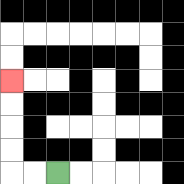{'start': '[2, 7]', 'end': '[0, 3]', 'path_directions': 'L,L,U,U,U,U', 'path_coordinates': '[[2, 7], [1, 7], [0, 7], [0, 6], [0, 5], [0, 4], [0, 3]]'}